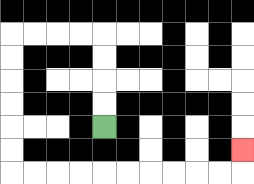{'start': '[4, 5]', 'end': '[10, 6]', 'path_directions': 'U,U,U,U,L,L,L,L,D,D,D,D,D,D,R,R,R,R,R,R,R,R,R,R,U', 'path_coordinates': '[[4, 5], [4, 4], [4, 3], [4, 2], [4, 1], [3, 1], [2, 1], [1, 1], [0, 1], [0, 2], [0, 3], [0, 4], [0, 5], [0, 6], [0, 7], [1, 7], [2, 7], [3, 7], [4, 7], [5, 7], [6, 7], [7, 7], [8, 7], [9, 7], [10, 7], [10, 6]]'}